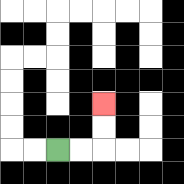{'start': '[2, 6]', 'end': '[4, 4]', 'path_directions': 'R,R,U,U', 'path_coordinates': '[[2, 6], [3, 6], [4, 6], [4, 5], [4, 4]]'}